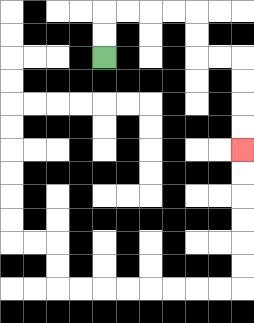{'start': '[4, 2]', 'end': '[10, 6]', 'path_directions': 'U,U,R,R,R,R,D,D,R,R,D,D,D,D', 'path_coordinates': '[[4, 2], [4, 1], [4, 0], [5, 0], [6, 0], [7, 0], [8, 0], [8, 1], [8, 2], [9, 2], [10, 2], [10, 3], [10, 4], [10, 5], [10, 6]]'}